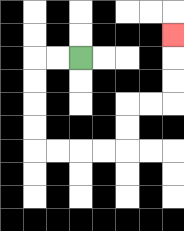{'start': '[3, 2]', 'end': '[7, 1]', 'path_directions': 'L,L,D,D,D,D,R,R,R,R,U,U,R,R,U,U,U', 'path_coordinates': '[[3, 2], [2, 2], [1, 2], [1, 3], [1, 4], [1, 5], [1, 6], [2, 6], [3, 6], [4, 6], [5, 6], [5, 5], [5, 4], [6, 4], [7, 4], [7, 3], [7, 2], [7, 1]]'}